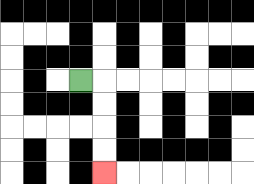{'start': '[3, 3]', 'end': '[4, 7]', 'path_directions': 'R,D,D,D,D', 'path_coordinates': '[[3, 3], [4, 3], [4, 4], [4, 5], [4, 6], [4, 7]]'}